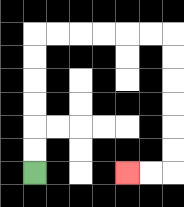{'start': '[1, 7]', 'end': '[5, 7]', 'path_directions': 'U,U,U,U,U,U,R,R,R,R,R,R,D,D,D,D,D,D,L,L', 'path_coordinates': '[[1, 7], [1, 6], [1, 5], [1, 4], [1, 3], [1, 2], [1, 1], [2, 1], [3, 1], [4, 1], [5, 1], [6, 1], [7, 1], [7, 2], [7, 3], [7, 4], [7, 5], [7, 6], [7, 7], [6, 7], [5, 7]]'}